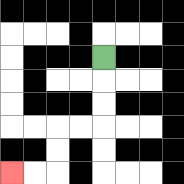{'start': '[4, 2]', 'end': '[0, 7]', 'path_directions': 'D,D,D,L,L,D,D,L,L', 'path_coordinates': '[[4, 2], [4, 3], [4, 4], [4, 5], [3, 5], [2, 5], [2, 6], [2, 7], [1, 7], [0, 7]]'}